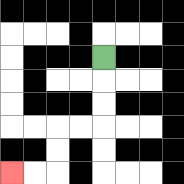{'start': '[4, 2]', 'end': '[0, 7]', 'path_directions': 'D,D,D,L,L,D,D,L,L', 'path_coordinates': '[[4, 2], [4, 3], [4, 4], [4, 5], [3, 5], [2, 5], [2, 6], [2, 7], [1, 7], [0, 7]]'}